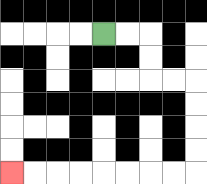{'start': '[4, 1]', 'end': '[0, 7]', 'path_directions': 'R,R,D,D,R,R,D,D,D,D,L,L,L,L,L,L,L,L', 'path_coordinates': '[[4, 1], [5, 1], [6, 1], [6, 2], [6, 3], [7, 3], [8, 3], [8, 4], [8, 5], [8, 6], [8, 7], [7, 7], [6, 7], [5, 7], [4, 7], [3, 7], [2, 7], [1, 7], [0, 7]]'}